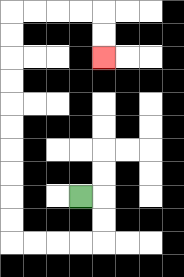{'start': '[3, 8]', 'end': '[4, 2]', 'path_directions': 'R,D,D,L,L,L,L,U,U,U,U,U,U,U,U,U,U,R,R,R,R,D,D', 'path_coordinates': '[[3, 8], [4, 8], [4, 9], [4, 10], [3, 10], [2, 10], [1, 10], [0, 10], [0, 9], [0, 8], [0, 7], [0, 6], [0, 5], [0, 4], [0, 3], [0, 2], [0, 1], [0, 0], [1, 0], [2, 0], [3, 0], [4, 0], [4, 1], [4, 2]]'}